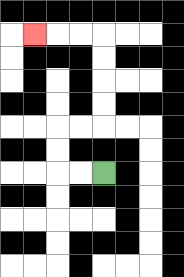{'start': '[4, 7]', 'end': '[1, 1]', 'path_directions': 'L,L,U,U,R,R,U,U,U,U,L,L,L', 'path_coordinates': '[[4, 7], [3, 7], [2, 7], [2, 6], [2, 5], [3, 5], [4, 5], [4, 4], [4, 3], [4, 2], [4, 1], [3, 1], [2, 1], [1, 1]]'}